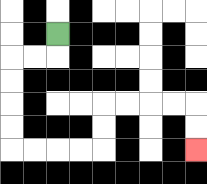{'start': '[2, 1]', 'end': '[8, 6]', 'path_directions': 'D,L,L,D,D,D,D,R,R,R,R,U,U,R,R,R,R,D,D', 'path_coordinates': '[[2, 1], [2, 2], [1, 2], [0, 2], [0, 3], [0, 4], [0, 5], [0, 6], [1, 6], [2, 6], [3, 6], [4, 6], [4, 5], [4, 4], [5, 4], [6, 4], [7, 4], [8, 4], [8, 5], [8, 6]]'}